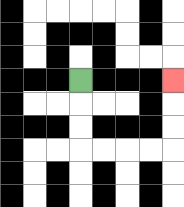{'start': '[3, 3]', 'end': '[7, 3]', 'path_directions': 'D,D,D,R,R,R,R,U,U,U', 'path_coordinates': '[[3, 3], [3, 4], [3, 5], [3, 6], [4, 6], [5, 6], [6, 6], [7, 6], [7, 5], [7, 4], [7, 3]]'}